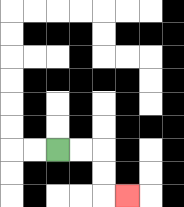{'start': '[2, 6]', 'end': '[5, 8]', 'path_directions': 'R,R,D,D,R', 'path_coordinates': '[[2, 6], [3, 6], [4, 6], [4, 7], [4, 8], [5, 8]]'}